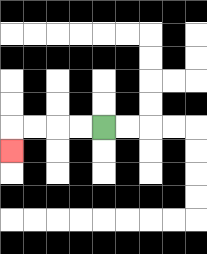{'start': '[4, 5]', 'end': '[0, 6]', 'path_directions': 'L,L,L,L,D', 'path_coordinates': '[[4, 5], [3, 5], [2, 5], [1, 5], [0, 5], [0, 6]]'}